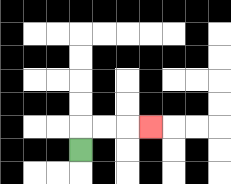{'start': '[3, 6]', 'end': '[6, 5]', 'path_directions': 'U,R,R,R', 'path_coordinates': '[[3, 6], [3, 5], [4, 5], [5, 5], [6, 5]]'}